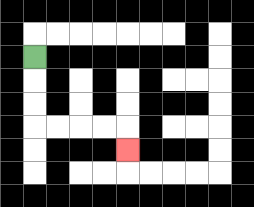{'start': '[1, 2]', 'end': '[5, 6]', 'path_directions': 'D,D,D,R,R,R,R,D', 'path_coordinates': '[[1, 2], [1, 3], [1, 4], [1, 5], [2, 5], [3, 5], [4, 5], [5, 5], [5, 6]]'}